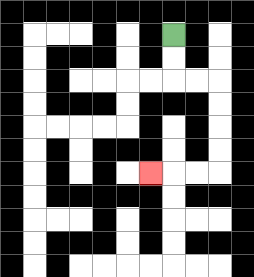{'start': '[7, 1]', 'end': '[6, 7]', 'path_directions': 'D,D,R,R,D,D,D,D,L,L,L', 'path_coordinates': '[[7, 1], [7, 2], [7, 3], [8, 3], [9, 3], [9, 4], [9, 5], [9, 6], [9, 7], [8, 7], [7, 7], [6, 7]]'}